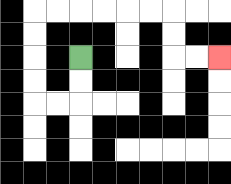{'start': '[3, 2]', 'end': '[9, 2]', 'path_directions': 'D,D,L,L,U,U,U,U,R,R,R,R,R,R,D,D,R,R', 'path_coordinates': '[[3, 2], [3, 3], [3, 4], [2, 4], [1, 4], [1, 3], [1, 2], [1, 1], [1, 0], [2, 0], [3, 0], [4, 0], [5, 0], [6, 0], [7, 0], [7, 1], [7, 2], [8, 2], [9, 2]]'}